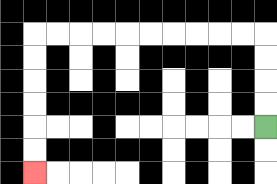{'start': '[11, 5]', 'end': '[1, 7]', 'path_directions': 'U,U,U,U,L,L,L,L,L,L,L,L,L,L,D,D,D,D,D,D', 'path_coordinates': '[[11, 5], [11, 4], [11, 3], [11, 2], [11, 1], [10, 1], [9, 1], [8, 1], [7, 1], [6, 1], [5, 1], [4, 1], [3, 1], [2, 1], [1, 1], [1, 2], [1, 3], [1, 4], [1, 5], [1, 6], [1, 7]]'}